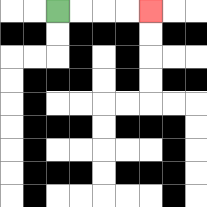{'start': '[2, 0]', 'end': '[6, 0]', 'path_directions': 'R,R,R,R', 'path_coordinates': '[[2, 0], [3, 0], [4, 0], [5, 0], [6, 0]]'}